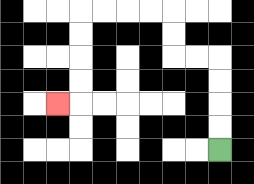{'start': '[9, 6]', 'end': '[2, 4]', 'path_directions': 'U,U,U,U,L,L,U,U,L,L,L,L,D,D,D,D,L', 'path_coordinates': '[[9, 6], [9, 5], [9, 4], [9, 3], [9, 2], [8, 2], [7, 2], [7, 1], [7, 0], [6, 0], [5, 0], [4, 0], [3, 0], [3, 1], [3, 2], [3, 3], [3, 4], [2, 4]]'}